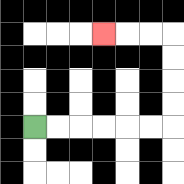{'start': '[1, 5]', 'end': '[4, 1]', 'path_directions': 'R,R,R,R,R,R,U,U,U,U,L,L,L', 'path_coordinates': '[[1, 5], [2, 5], [3, 5], [4, 5], [5, 5], [6, 5], [7, 5], [7, 4], [7, 3], [7, 2], [7, 1], [6, 1], [5, 1], [4, 1]]'}